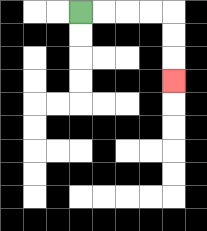{'start': '[3, 0]', 'end': '[7, 3]', 'path_directions': 'R,R,R,R,D,D,D', 'path_coordinates': '[[3, 0], [4, 0], [5, 0], [6, 0], [7, 0], [7, 1], [7, 2], [7, 3]]'}